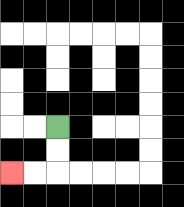{'start': '[2, 5]', 'end': '[0, 7]', 'path_directions': 'D,D,L,L', 'path_coordinates': '[[2, 5], [2, 6], [2, 7], [1, 7], [0, 7]]'}